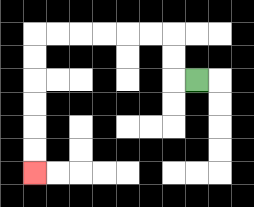{'start': '[8, 3]', 'end': '[1, 7]', 'path_directions': 'L,U,U,L,L,L,L,L,L,D,D,D,D,D,D', 'path_coordinates': '[[8, 3], [7, 3], [7, 2], [7, 1], [6, 1], [5, 1], [4, 1], [3, 1], [2, 1], [1, 1], [1, 2], [1, 3], [1, 4], [1, 5], [1, 6], [1, 7]]'}